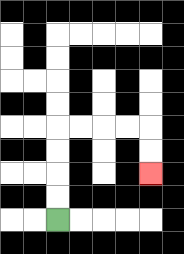{'start': '[2, 9]', 'end': '[6, 7]', 'path_directions': 'U,U,U,U,R,R,R,R,D,D', 'path_coordinates': '[[2, 9], [2, 8], [2, 7], [2, 6], [2, 5], [3, 5], [4, 5], [5, 5], [6, 5], [6, 6], [6, 7]]'}